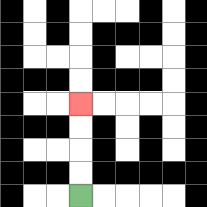{'start': '[3, 8]', 'end': '[3, 4]', 'path_directions': 'U,U,U,U', 'path_coordinates': '[[3, 8], [3, 7], [3, 6], [3, 5], [3, 4]]'}